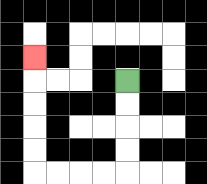{'start': '[5, 3]', 'end': '[1, 2]', 'path_directions': 'D,D,D,D,L,L,L,L,U,U,U,U,U', 'path_coordinates': '[[5, 3], [5, 4], [5, 5], [5, 6], [5, 7], [4, 7], [3, 7], [2, 7], [1, 7], [1, 6], [1, 5], [1, 4], [1, 3], [1, 2]]'}